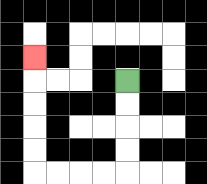{'start': '[5, 3]', 'end': '[1, 2]', 'path_directions': 'D,D,D,D,L,L,L,L,U,U,U,U,U', 'path_coordinates': '[[5, 3], [5, 4], [5, 5], [5, 6], [5, 7], [4, 7], [3, 7], [2, 7], [1, 7], [1, 6], [1, 5], [1, 4], [1, 3], [1, 2]]'}